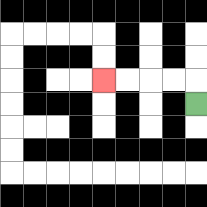{'start': '[8, 4]', 'end': '[4, 3]', 'path_directions': 'U,L,L,L,L', 'path_coordinates': '[[8, 4], [8, 3], [7, 3], [6, 3], [5, 3], [4, 3]]'}